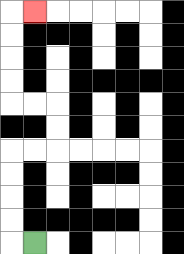{'start': '[1, 10]', 'end': '[1, 0]', 'path_directions': 'L,U,U,U,U,R,R,U,U,L,L,U,U,U,U,R', 'path_coordinates': '[[1, 10], [0, 10], [0, 9], [0, 8], [0, 7], [0, 6], [1, 6], [2, 6], [2, 5], [2, 4], [1, 4], [0, 4], [0, 3], [0, 2], [0, 1], [0, 0], [1, 0]]'}